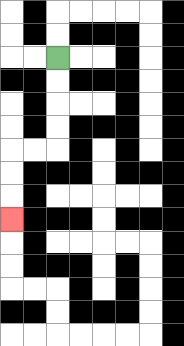{'start': '[2, 2]', 'end': '[0, 9]', 'path_directions': 'D,D,D,D,L,L,D,D,D', 'path_coordinates': '[[2, 2], [2, 3], [2, 4], [2, 5], [2, 6], [1, 6], [0, 6], [0, 7], [0, 8], [0, 9]]'}